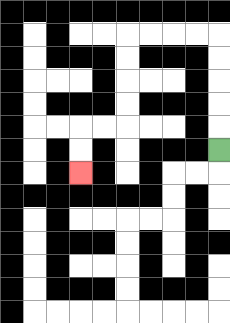{'start': '[9, 6]', 'end': '[3, 7]', 'path_directions': 'U,U,U,U,U,L,L,L,L,D,D,D,D,L,L,D,D', 'path_coordinates': '[[9, 6], [9, 5], [9, 4], [9, 3], [9, 2], [9, 1], [8, 1], [7, 1], [6, 1], [5, 1], [5, 2], [5, 3], [5, 4], [5, 5], [4, 5], [3, 5], [3, 6], [3, 7]]'}